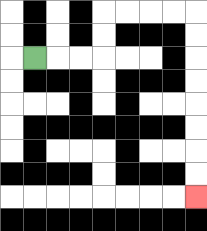{'start': '[1, 2]', 'end': '[8, 8]', 'path_directions': 'R,R,R,U,U,R,R,R,R,D,D,D,D,D,D,D,D', 'path_coordinates': '[[1, 2], [2, 2], [3, 2], [4, 2], [4, 1], [4, 0], [5, 0], [6, 0], [7, 0], [8, 0], [8, 1], [8, 2], [8, 3], [8, 4], [8, 5], [8, 6], [8, 7], [8, 8]]'}